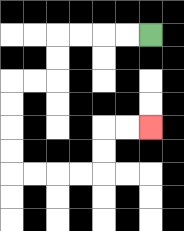{'start': '[6, 1]', 'end': '[6, 5]', 'path_directions': 'L,L,L,L,D,D,L,L,D,D,D,D,R,R,R,R,U,U,R,R', 'path_coordinates': '[[6, 1], [5, 1], [4, 1], [3, 1], [2, 1], [2, 2], [2, 3], [1, 3], [0, 3], [0, 4], [0, 5], [0, 6], [0, 7], [1, 7], [2, 7], [3, 7], [4, 7], [4, 6], [4, 5], [5, 5], [6, 5]]'}